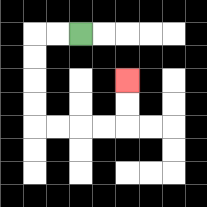{'start': '[3, 1]', 'end': '[5, 3]', 'path_directions': 'L,L,D,D,D,D,R,R,R,R,U,U', 'path_coordinates': '[[3, 1], [2, 1], [1, 1], [1, 2], [1, 3], [1, 4], [1, 5], [2, 5], [3, 5], [4, 5], [5, 5], [5, 4], [5, 3]]'}